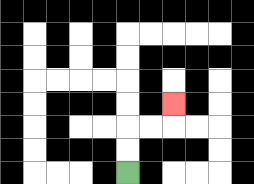{'start': '[5, 7]', 'end': '[7, 4]', 'path_directions': 'U,U,R,R,U', 'path_coordinates': '[[5, 7], [5, 6], [5, 5], [6, 5], [7, 5], [7, 4]]'}